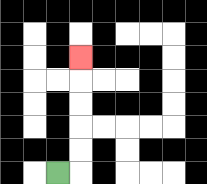{'start': '[2, 7]', 'end': '[3, 2]', 'path_directions': 'R,U,U,U,U,U', 'path_coordinates': '[[2, 7], [3, 7], [3, 6], [3, 5], [3, 4], [3, 3], [3, 2]]'}